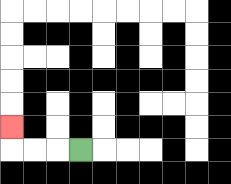{'start': '[3, 6]', 'end': '[0, 5]', 'path_directions': 'L,L,L,U', 'path_coordinates': '[[3, 6], [2, 6], [1, 6], [0, 6], [0, 5]]'}